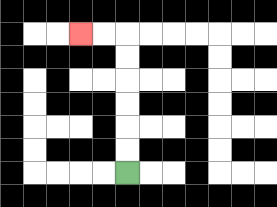{'start': '[5, 7]', 'end': '[3, 1]', 'path_directions': 'U,U,U,U,U,U,L,L', 'path_coordinates': '[[5, 7], [5, 6], [5, 5], [5, 4], [5, 3], [5, 2], [5, 1], [4, 1], [3, 1]]'}